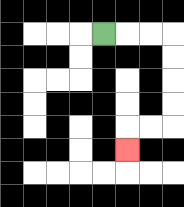{'start': '[4, 1]', 'end': '[5, 6]', 'path_directions': 'R,R,R,D,D,D,D,L,L,D', 'path_coordinates': '[[4, 1], [5, 1], [6, 1], [7, 1], [7, 2], [7, 3], [7, 4], [7, 5], [6, 5], [5, 5], [5, 6]]'}